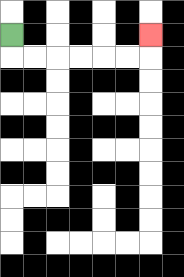{'start': '[0, 1]', 'end': '[6, 1]', 'path_directions': 'D,R,R,R,R,R,R,U', 'path_coordinates': '[[0, 1], [0, 2], [1, 2], [2, 2], [3, 2], [4, 2], [5, 2], [6, 2], [6, 1]]'}